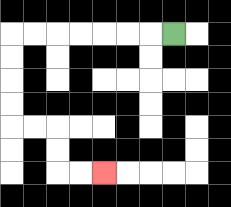{'start': '[7, 1]', 'end': '[4, 7]', 'path_directions': 'L,L,L,L,L,L,L,D,D,D,D,R,R,D,D,R,R', 'path_coordinates': '[[7, 1], [6, 1], [5, 1], [4, 1], [3, 1], [2, 1], [1, 1], [0, 1], [0, 2], [0, 3], [0, 4], [0, 5], [1, 5], [2, 5], [2, 6], [2, 7], [3, 7], [4, 7]]'}